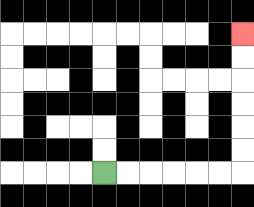{'start': '[4, 7]', 'end': '[10, 1]', 'path_directions': 'R,R,R,R,R,R,U,U,U,U,U,U', 'path_coordinates': '[[4, 7], [5, 7], [6, 7], [7, 7], [8, 7], [9, 7], [10, 7], [10, 6], [10, 5], [10, 4], [10, 3], [10, 2], [10, 1]]'}